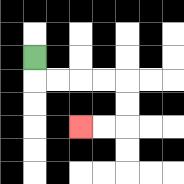{'start': '[1, 2]', 'end': '[3, 5]', 'path_directions': 'D,R,R,R,R,D,D,L,L', 'path_coordinates': '[[1, 2], [1, 3], [2, 3], [3, 3], [4, 3], [5, 3], [5, 4], [5, 5], [4, 5], [3, 5]]'}